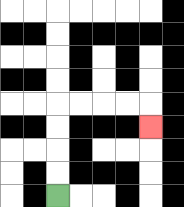{'start': '[2, 8]', 'end': '[6, 5]', 'path_directions': 'U,U,U,U,R,R,R,R,D', 'path_coordinates': '[[2, 8], [2, 7], [2, 6], [2, 5], [2, 4], [3, 4], [4, 4], [5, 4], [6, 4], [6, 5]]'}